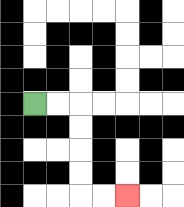{'start': '[1, 4]', 'end': '[5, 8]', 'path_directions': 'R,R,D,D,D,D,R,R', 'path_coordinates': '[[1, 4], [2, 4], [3, 4], [3, 5], [3, 6], [3, 7], [3, 8], [4, 8], [5, 8]]'}